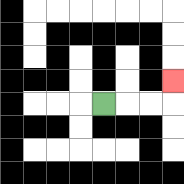{'start': '[4, 4]', 'end': '[7, 3]', 'path_directions': 'R,R,R,U', 'path_coordinates': '[[4, 4], [5, 4], [6, 4], [7, 4], [7, 3]]'}